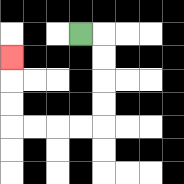{'start': '[3, 1]', 'end': '[0, 2]', 'path_directions': 'R,D,D,D,D,L,L,L,L,U,U,U', 'path_coordinates': '[[3, 1], [4, 1], [4, 2], [4, 3], [4, 4], [4, 5], [3, 5], [2, 5], [1, 5], [0, 5], [0, 4], [0, 3], [0, 2]]'}